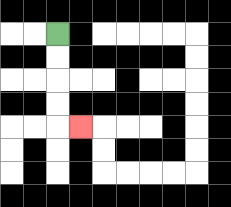{'start': '[2, 1]', 'end': '[3, 5]', 'path_directions': 'D,D,D,D,R', 'path_coordinates': '[[2, 1], [2, 2], [2, 3], [2, 4], [2, 5], [3, 5]]'}